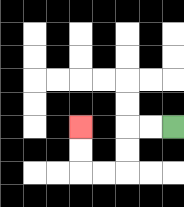{'start': '[7, 5]', 'end': '[3, 5]', 'path_directions': 'L,L,D,D,L,L,U,U', 'path_coordinates': '[[7, 5], [6, 5], [5, 5], [5, 6], [5, 7], [4, 7], [3, 7], [3, 6], [3, 5]]'}